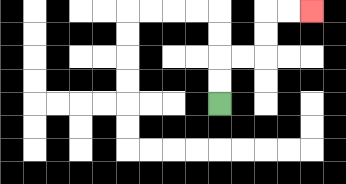{'start': '[9, 4]', 'end': '[13, 0]', 'path_directions': 'U,U,R,R,U,U,R,R', 'path_coordinates': '[[9, 4], [9, 3], [9, 2], [10, 2], [11, 2], [11, 1], [11, 0], [12, 0], [13, 0]]'}